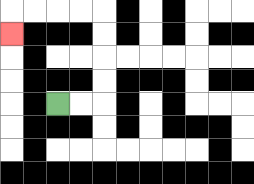{'start': '[2, 4]', 'end': '[0, 1]', 'path_directions': 'R,R,U,U,U,U,L,L,L,L,D', 'path_coordinates': '[[2, 4], [3, 4], [4, 4], [4, 3], [4, 2], [4, 1], [4, 0], [3, 0], [2, 0], [1, 0], [0, 0], [0, 1]]'}